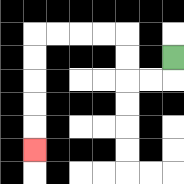{'start': '[7, 2]', 'end': '[1, 6]', 'path_directions': 'D,L,L,U,U,L,L,L,L,D,D,D,D,D', 'path_coordinates': '[[7, 2], [7, 3], [6, 3], [5, 3], [5, 2], [5, 1], [4, 1], [3, 1], [2, 1], [1, 1], [1, 2], [1, 3], [1, 4], [1, 5], [1, 6]]'}